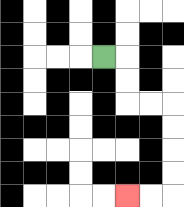{'start': '[4, 2]', 'end': '[5, 8]', 'path_directions': 'R,D,D,R,R,D,D,D,D,L,L', 'path_coordinates': '[[4, 2], [5, 2], [5, 3], [5, 4], [6, 4], [7, 4], [7, 5], [7, 6], [7, 7], [7, 8], [6, 8], [5, 8]]'}